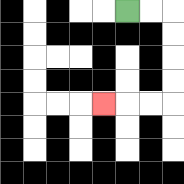{'start': '[5, 0]', 'end': '[4, 4]', 'path_directions': 'R,R,D,D,D,D,L,L,L', 'path_coordinates': '[[5, 0], [6, 0], [7, 0], [7, 1], [7, 2], [7, 3], [7, 4], [6, 4], [5, 4], [4, 4]]'}